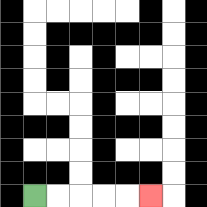{'start': '[1, 8]', 'end': '[6, 8]', 'path_directions': 'R,R,R,R,R', 'path_coordinates': '[[1, 8], [2, 8], [3, 8], [4, 8], [5, 8], [6, 8]]'}